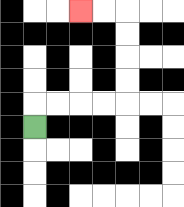{'start': '[1, 5]', 'end': '[3, 0]', 'path_directions': 'U,R,R,R,R,U,U,U,U,L,L', 'path_coordinates': '[[1, 5], [1, 4], [2, 4], [3, 4], [4, 4], [5, 4], [5, 3], [5, 2], [5, 1], [5, 0], [4, 0], [3, 0]]'}